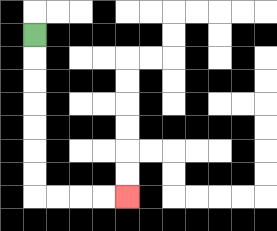{'start': '[1, 1]', 'end': '[5, 8]', 'path_directions': 'D,D,D,D,D,D,D,R,R,R,R', 'path_coordinates': '[[1, 1], [1, 2], [1, 3], [1, 4], [1, 5], [1, 6], [1, 7], [1, 8], [2, 8], [3, 8], [4, 8], [5, 8]]'}